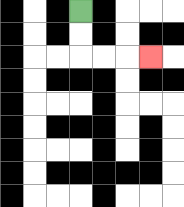{'start': '[3, 0]', 'end': '[6, 2]', 'path_directions': 'D,D,R,R,R', 'path_coordinates': '[[3, 0], [3, 1], [3, 2], [4, 2], [5, 2], [6, 2]]'}